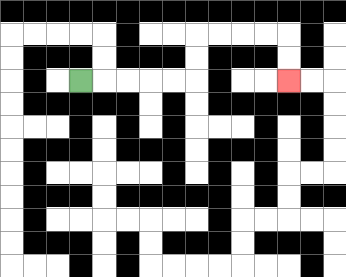{'start': '[3, 3]', 'end': '[12, 3]', 'path_directions': 'R,R,R,R,R,U,U,R,R,R,R,D,D', 'path_coordinates': '[[3, 3], [4, 3], [5, 3], [6, 3], [7, 3], [8, 3], [8, 2], [8, 1], [9, 1], [10, 1], [11, 1], [12, 1], [12, 2], [12, 3]]'}